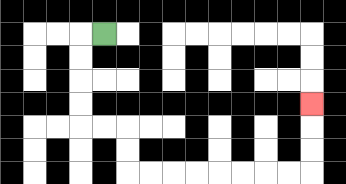{'start': '[4, 1]', 'end': '[13, 4]', 'path_directions': 'L,D,D,D,D,R,R,D,D,R,R,R,R,R,R,R,R,U,U,U', 'path_coordinates': '[[4, 1], [3, 1], [3, 2], [3, 3], [3, 4], [3, 5], [4, 5], [5, 5], [5, 6], [5, 7], [6, 7], [7, 7], [8, 7], [9, 7], [10, 7], [11, 7], [12, 7], [13, 7], [13, 6], [13, 5], [13, 4]]'}